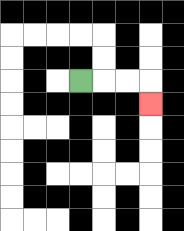{'start': '[3, 3]', 'end': '[6, 4]', 'path_directions': 'R,R,R,D', 'path_coordinates': '[[3, 3], [4, 3], [5, 3], [6, 3], [6, 4]]'}